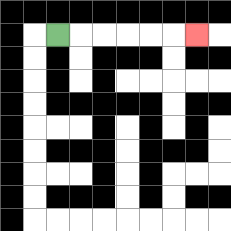{'start': '[2, 1]', 'end': '[8, 1]', 'path_directions': 'R,R,R,R,R,R', 'path_coordinates': '[[2, 1], [3, 1], [4, 1], [5, 1], [6, 1], [7, 1], [8, 1]]'}